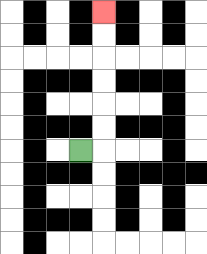{'start': '[3, 6]', 'end': '[4, 0]', 'path_directions': 'R,U,U,U,U,U,U', 'path_coordinates': '[[3, 6], [4, 6], [4, 5], [4, 4], [4, 3], [4, 2], [4, 1], [4, 0]]'}